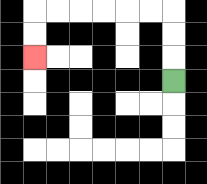{'start': '[7, 3]', 'end': '[1, 2]', 'path_directions': 'U,U,U,L,L,L,L,L,L,D,D', 'path_coordinates': '[[7, 3], [7, 2], [7, 1], [7, 0], [6, 0], [5, 0], [4, 0], [3, 0], [2, 0], [1, 0], [1, 1], [1, 2]]'}